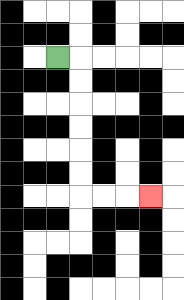{'start': '[2, 2]', 'end': '[6, 8]', 'path_directions': 'R,D,D,D,D,D,D,R,R,R', 'path_coordinates': '[[2, 2], [3, 2], [3, 3], [3, 4], [3, 5], [3, 6], [3, 7], [3, 8], [4, 8], [5, 8], [6, 8]]'}